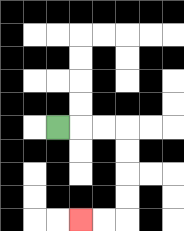{'start': '[2, 5]', 'end': '[3, 9]', 'path_directions': 'R,R,R,D,D,D,D,L,L', 'path_coordinates': '[[2, 5], [3, 5], [4, 5], [5, 5], [5, 6], [5, 7], [5, 8], [5, 9], [4, 9], [3, 9]]'}